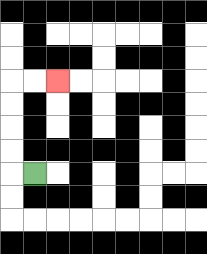{'start': '[1, 7]', 'end': '[2, 3]', 'path_directions': 'L,U,U,U,U,R,R', 'path_coordinates': '[[1, 7], [0, 7], [0, 6], [0, 5], [0, 4], [0, 3], [1, 3], [2, 3]]'}